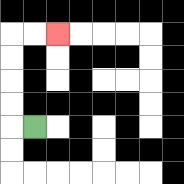{'start': '[1, 5]', 'end': '[2, 1]', 'path_directions': 'L,U,U,U,U,R,R', 'path_coordinates': '[[1, 5], [0, 5], [0, 4], [0, 3], [0, 2], [0, 1], [1, 1], [2, 1]]'}